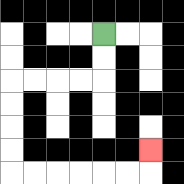{'start': '[4, 1]', 'end': '[6, 6]', 'path_directions': 'D,D,L,L,L,L,D,D,D,D,R,R,R,R,R,R,U', 'path_coordinates': '[[4, 1], [4, 2], [4, 3], [3, 3], [2, 3], [1, 3], [0, 3], [0, 4], [0, 5], [0, 6], [0, 7], [1, 7], [2, 7], [3, 7], [4, 7], [5, 7], [6, 7], [6, 6]]'}